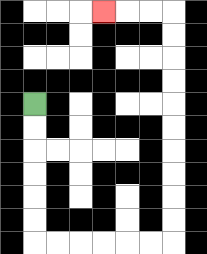{'start': '[1, 4]', 'end': '[4, 0]', 'path_directions': 'D,D,D,D,D,D,R,R,R,R,R,R,U,U,U,U,U,U,U,U,U,U,L,L,L', 'path_coordinates': '[[1, 4], [1, 5], [1, 6], [1, 7], [1, 8], [1, 9], [1, 10], [2, 10], [3, 10], [4, 10], [5, 10], [6, 10], [7, 10], [7, 9], [7, 8], [7, 7], [7, 6], [7, 5], [7, 4], [7, 3], [7, 2], [7, 1], [7, 0], [6, 0], [5, 0], [4, 0]]'}